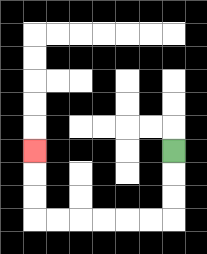{'start': '[7, 6]', 'end': '[1, 6]', 'path_directions': 'D,D,D,L,L,L,L,L,L,U,U,U', 'path_coordinates': '[[7, 6], [7, 7], [7, 8], [7, 9], [6, 9], [5, 9], [4, 9], [3, 9], [2, 9], [1, 9], [1, 8], [1, 7], [1, 6]]'}